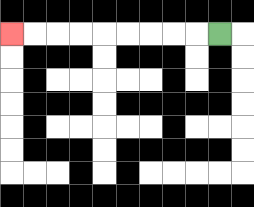{'start': '[9, 1]', 'end': '[0, 1]', 'path_directions': 'L,L,L,L,L,L,L,L,L', 'path_coordinates': '[[9, 1], [8, 1], [7, 1], [6, 1], [5, 1], [4, 1], [3, 1], [2, 1], [1, 1], [0, 1]]'}